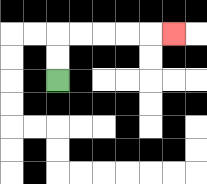{'start': '[2, 3]', 'end': '[7, 1]', 'path_directions': 'U,U,R,R,R,R,R', 'path_coordinates': '[[2, 3], [2, 2], [2, 1], [3, 1], [4, 1], [5, 1], [6, 1], [7, 1]]'}